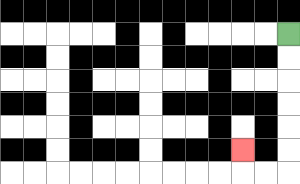{'start': '[12, 1]', 'end': '[10, 6]', 'path_directions': 'D,D,D,D,D,D,L,L,U', 'path_coordinates': '[[12, 1], [12, 2], [12, 3], [12, 4], [12, 5], [12, 6], [12, 7], [11, 7], [10, 7], [10, 6]]'}